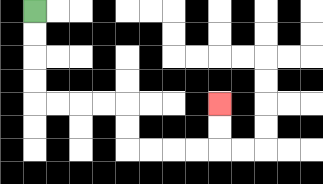{'start': '[1, 0]', 'end': '[9, 4]', 'path_directions': 'D,D,D,D,R,R,R,R,D,D,R,R,R,R,U,U', 'path_coordinates': '[[1, 0], [1, 1], [1, 2], [1, 3], [1, 4], [2, 4], [3, 4], [4, 4], [5, 4], [5, 5], [5, 6], [6, 6], [7, 6], [8, 6], [9, 6], [9, 5], [9, 4]]'}